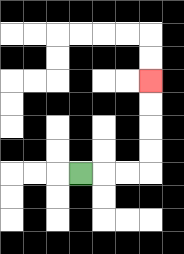{'start': '[3, 7]', 'end': '[6, 3]', 'path_directions': 'R,R,R,U,U,U,U', 'path_coordinates': '[[3, 7], [4, 7], [5, 7], [6, 7], [6, 6], [6, 5], [6, 4], [6, 3]]'}